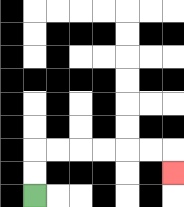{'start': '[1, 8]', 'end': '[7, 7]', 'path_directions': 'U,U,R,R,R,R,R,R,D', 'path_coordinates': '[[1, 8], [1, 7], [1, 6], [2, 6], [3, 6], [4, 6], [5, 6], [6, 6], [7, 6], [7, 7]]'}